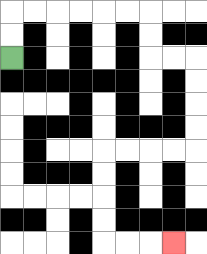{'start': '[0, 2]', 'end': '[7, 10]', 'path_directions': 'U,U,R,R,R,R,R,R,D,D,R,R,D,D,D,D,L,L,L,L,D,D,D,D,R,R,R', 'path_coordinates': '[[0, 2], [0, 1], [0, 0], [1, 0], [2, 0], [3, 0], [4, 0], [5, 0], [6, 0], [6, 1], [6, 2], [7, 2], [8, 2], [8, 3], [8, 4], [8, 5], [8, 6], [7, 6], [6, 6], [5, 6], [4, 6], [4, 7], [4, 8], [4, 9], [4, 10], [5, 10], [6, 10], [7, 10]]'}